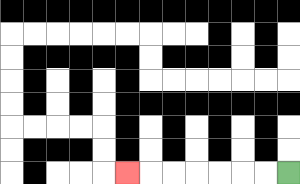{'start': '[12, 7]', 'end': '[5, 7]', 'path_directions': 'L,L,L,L,L,L,L', 'path_coordinates': '[[12, 7], [11, 7], [10, 7], [9, 7], [8, 7], [7, 7], [6, 7], [5, 7]]'}